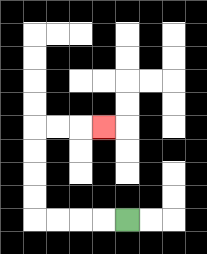{'start': '[5, 9]', 'end': '[4, 5]', 'path_directions': 'L,L,L,L,U,U,U,U,R,R,R', 'path_coordinates': '[[5, 9], [4, 9], [3, 9], [2, 9], [1, 9], [1, 8], [1, 7], [1, 6], [1, 5], [2, 5], [3, 5], [4, 5]]'}